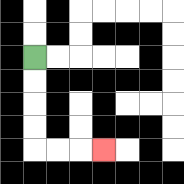{'start': '[1, 2]', 'end': '[4, 6]', 'path_directions': 'D,D,D,D,R,R,R', 'path_coordinates': '[[1, 2], [1, 3], [1, 4], [1, 5], [1, 6], [2, 6], [3, 6], [4, 6]]'}